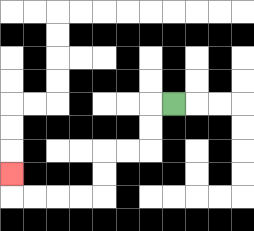{'start': '[7, 4]', 'end': '[0, 7]', 'path_directions': 'L,D,D,L,L,D,D,L,L,L,L,U', 'path_coordinates': '[[7, 4], [6, 4], [6, 5], [6, 6], [5, 6], [4, 6], [4, 7], [4, 8], [3, 8], [2, 8], [1, 8], [0, 8], [0, 7]]'}